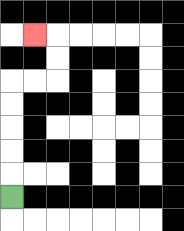{'start': '[0, 8]', 'end': '[1, 1]', 'path_directions': 'U,U,U,U,U,R,R,U,U,L', 'path_coordinates': '[[0, 8], [0, 7], [0, 6], [0, 5], [0, 4], [0, 3], [1, 3], [2, 3], [2, 2], [2, 1], [1, 1]]'}